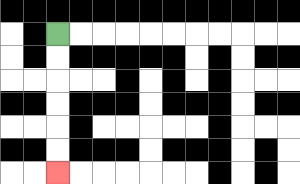{'start': '[2, 1]', 'end': '[2, 7]', 'path_directions': 'D,D,D,D,D,D', 'path_coordinates': '[[2, 1], [2, 2], [2, 3], [2, 4], [2, 5], [2, 6], [2, 7]]'}